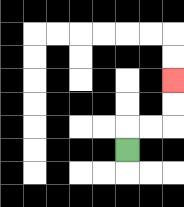{'start': '[5, 6]', 'end': '[7, 3]', 'path_directions': 'U,R,R,U,U', 'path_coordinates': '[[5, 6], [5, 5], [6, 5], [7, 5], [7, 4], [7, 3]]'}